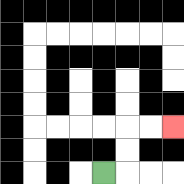{'start': '[4, 7]', 'end': '[7, 5]', 'path_directions': 'R,U,U,R,R', 'path_coordinates': '[[4, 7], [5, 7], [5, 6], [5, 5], [6, 5], [7, 5]]'}